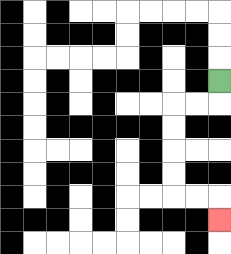{'start': '[9, 3]', 'end': '[9, 9]', 'path_directions': 'D,L,L,D,D,D,D,R,R,D', 'path_coordinates': '[[9, 3], [9, 4], [8, 4], [7, 4], [7, 5], [7, 6], [7, 7], [7, 8], [8, 8], [9, 8], [9, 9]]'}